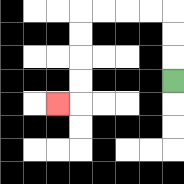{'start': '[7, 3]', 'end': '[2, 4]', 'path_directions': 'U,U,U,L,L,L,L,D,D,D,D,L', 'path_coordinates': '[[7, 3], [7, 2], [7, 1], [7, 0], [6, 0], [5, 0], [4, 0], [3, 0], [3, 1], [3, 2], [3, 3], [3, 4], [2, 4]]'}